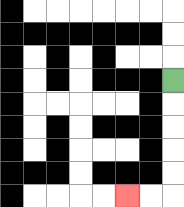{'start': '[7, 3]', 'end': '[5, 8]', 'path_directions': 'D,D,D,D,D,L,L', 'path_coordinates': '[[7, 3], [7, 4], [7, 5], [7, 6], [7, 7], [7, 8], [6, 8], [5, 8]]'}